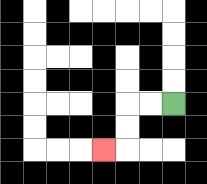{'start': '[7, 4]', 'end': '[4, 6]', 'path_directions': 'L,L,D,D,L', 'path_coordinates': '[[7, 4], [6, 4], [5, 4], [5, 5], [5, 6], [4, 6]]'}